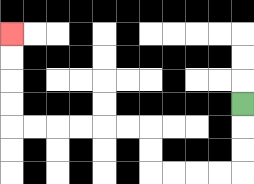{'start': '[10, 4]', 'end': '[0, 1]', 'path_directions': 'D,D,D,L,L,L,L,U,U,L,L,L,L,L,L,U,U,U,U', 'path_coordinates': '[[10, 4], [10, 5], [10, 6], [10, 7], [9, 7], [8, 7], [7, 7], [6, 7], [6, 6], [6, 5], [5, 5], [4, 5], [3, 5], [2, 5], [1, 5], [0, 5], [0, 4], [0, 3], [0, 2], [0, 1]]'}